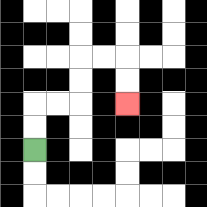{'start': '[1, 6]', 'end': '[5, 4]', 'path_directions': 'U,U,R,R,U,U,R,R,D,D', 'path_coordinates': '[[1, 6], [1, 5], [1, 4], [2, 4], [3, 4], [3, 3], [3, 2], [4, 2], [5, 2], [5, 3], [5, 4]]'}